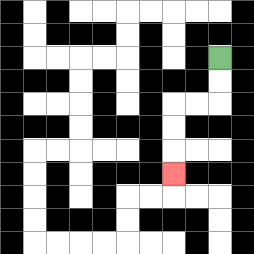{'start': '[9, 2]', 'end': '[7, 7]', 'path_directions': 'D,D,L,L,D,D,D', 'path_coordinates': '[[9, 2], [9, 3], [9, 4], [8, 4], [7, 4], [7, 5], [7, 6], [7, 7]]'}